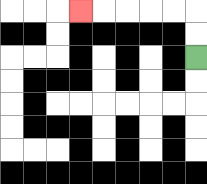{'start': '[8, 2]', 'end': '[3, 0]', 'path_directions': 'U,U,L,L,L,L,L', 'path_coordinates': '[[8, 2], [8, 1], [8, 0], [7, 0], [6, 0], [5, 0], [4, 0], [3, 0]]'}